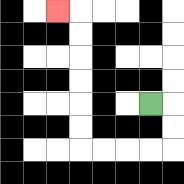{'start': '[6, 4]', 'end': '[2, 0]', 'path_directions': 'R,D,D,L,L,L,L,U,U,U,U,U,U,L', 'path_coordinates': '[[6, 4], [7, 4], [7, 5], [7, 6], [6, 6], [5, 6], [4, 6], [3, 6], [3, 5], [3, 4], [3, 3], [3, 2], [3, 1], [3, 0], [2, 0]]'}